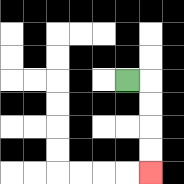{'start': '[5, 3]', 'end': '[6, 7]', 'path_directions': 'R,D,D,D,D', 'path_coordinates': '[[5, 3], [6, 3], [6, 4], [6, 5], [6, 6], [6, 7]]'}